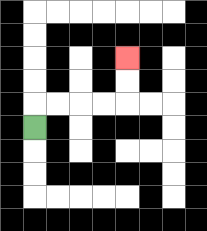{'start': '[1, 5]', 'end': '[5, 2]', 'path_directions': 'U,R,R,R,R,U,U', 'path_coordinates': '[[1, 5], [1, 4], [2, 4], [3, 4], [4, 4], [5, 4], [5, 3], [5, 2]]'}